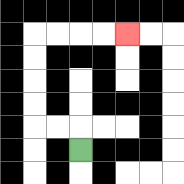{'start': '[3, 6]', 'end': '[5, 1]', 'path_directions': 'U,L,L,U,U,U,U,R,R,R,R', 'path_coordinates': '[[3, 6], [3, 5], [2, 5], [1, 5], [1, 4], [1, 3], [1, 2], [1, 1], [2, 1], [3, 1], [4, 1], [5, 1]]'}